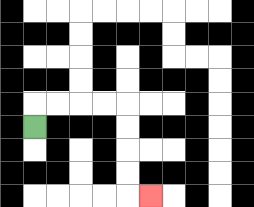{'start': '[1, 5]', 'end': '[6, 8]', 'path_directions': 'U,R,R,R,R,D,D,D,D,R', 'path_coordinates': '[[1, 5], [1, 4], [2, 4], [3, 4], [4, 4], [5, 4], [5, 5], [5, 6], [5, 7], [5, 8], [6, 8]]'}